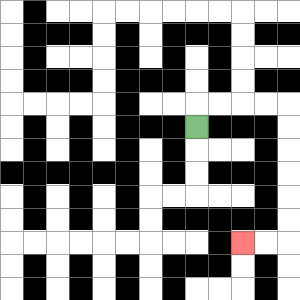{'start': '[8, 5]', 'end': '[10, 10]', 'path_directions': 'U,R,R,R,R,D,D,D,D,D,D,L,L', 'path_coordinates': '[[8, 5], [8, 4], [9, 4], [10, 4], [11, 4], [12, 4], [12, 5], [12, 6], [12, 7], [12, 8], [12, 9], [12, 10], [11, 10], [10, 10]]'}